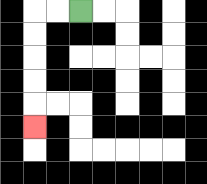{'start': '[3, 0]', 'end': '[1, 5]', 'path_directions': 'L,L,D,D,D,D,D', 'path_coordinates': '[[3, 0], [2, 0], [1, 0], [1, 1], [1, 2], [1, 3], [1, 4], [1, 5]]'}